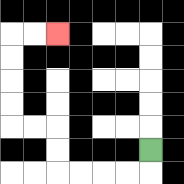{'start': '[6, 6]', 'end': '[2, 1]', 'path_directions': 'D,L,L,L,L,U,U,L,L,U,U,U,U,R,R', 'path_coordinates': '[[6, 6], [6, 7], [5, 7], [4, 7], [3, 7], [2, 7], [2, 6], [2, 5], [1, 5], [0, 5], [0, 4], [0, 3], [0, 2], [0, 1], [1, 1], [2, 1]]'}